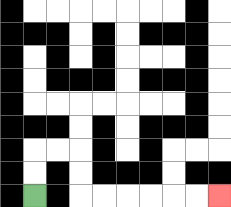{'start': '[1, 8]', 'end': '[9, 8]', 'path_directions': 'U,U,R,R,D,D,R,R,R,R,R,R', 'path_coordinates': '[[1, 8], [1, 7], [1, 6], [2, 6], [3, 6], [3, 7], [3, 8], [4, 8], [5, 8], [6, 8], [7, 8], [8, 8], [9, 8]]'}